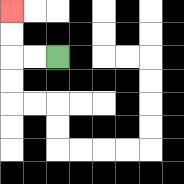{'start': '[2, 2]', 'end': '[0, 0]', 'path_directions': 'L,L,U,U', 'path_coordinates': '[[2, 2], [1, 2], [0, 2], [0, 1], [0, 0]]'}